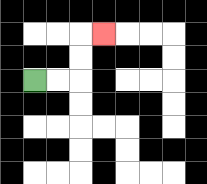{'start': '[1, 3]', 'end': '[4, 1]', 'path_directions': 'R,R,U,U,R', 'path_coordinates': '[[1, 3], [2, 3], [3, 3], [3, 2], [3, 1], [4, 1]]'}